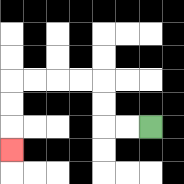{'start': '[6, 5]', 'end': '[0, 6]', 'path_directions': 'L,L,U,U,L,L,L,L,D,D,D', 'path_coordinates': '[[6, 5], [5, 5], [4, 5], [4, 4], [4, 3], [3, 3], [2, 3], [1, 3], [0, 3], [0, 4], [0, 5], [0, 6]]'}